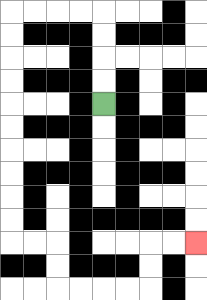{'start': '[4, 4]', 'end': '[8, 10]', 'path_directions': 'U,U,U,U,L,L,L,L,D,D,D,D,D,D,D,D,D,D,R,R,D,D,R,R,R,R,U,U,R,R', 'path_coordinates': '[[4, 4], [4, 3], [4, 2], [4, 1], [4, 0], [3, 0], [2, 0], [1, 0], [0, 0], [0, 1], [0, 2], [0, 3], [0, 4], [0, 5], [0, 6], [0, 7], [0, 8], [0, 9], [0, 10], [1, 10], [2, 10], [2, 11], [2, 12], [3, 12], [4, 12], [5, 12], [6, 12], [6, 11], [6, 10], [7, 10], [8, 10]]'}